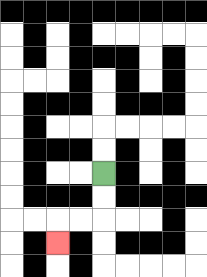{'start': '[4, 7]', 'end': '[2, 10]', 'path_directions': 'D,D,L,L,D', 'path_coordinates': '[[4, 7], [4, 8], [4, 9], [3, 9], [2, 9], [2, 10]]'}